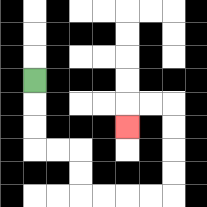{'start': '[1, 3]', 'end': '[5, 5]', 'path_directions': 'D,D,D,R,R,D,D,R,R,R,R,U,U,U,U,L,L,D', 'path_coordinates': '[[1, 3], [1, 4], [1, 5], [1, 6], [2, 6], [3, 6], [3, 7], [3, 8], [4, 8], [5, 8], [6, 8], [7, 8], [7, 7], [7, 6], [7, 5], [7, 4], [6, 4], [5, 4], [5, 5]]'}